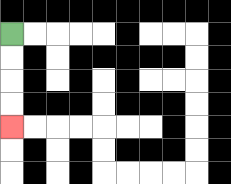{'start': '[0, 1]', 'end': '[0, 5]', 'path_directions': 'D,D,D,D', 'path_coordinates': '[[0, 1], [0, 2], [0, 3], [0, 4], [0, 5]]'}